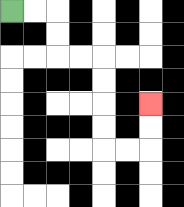{'start': '[0, 0]', 'end': '[6, 4]', 'path_directions': 'R,R,D,D,R,R,D,D,D,D,R,R,U,U', 'path_coordinates': '[[0, 0], [1, 0], [2, 0], [2, 1], [2, 2], [3, 2], [4, 2], [4, 3], [4, 4], [4, 5], [4, 6], [5, 6], [6, 6], [6, 5], [6, 4]]'}